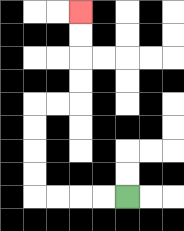{'start': '[5, 8]', 'end': '[3, 0]', 'path_directions': 'L,L,L,L,U,U,U,U,R,R,U,U,U,U', 'path_coordinates': '[[5, 8], [4, 8], [3, 8], [2, 8], [1, 8], [1, 7], [1, 6], [1, 5], [1, 4], [2, 4], [3, 4], [3, 3], [3, 2], [3, 1], [3, 0]]'}